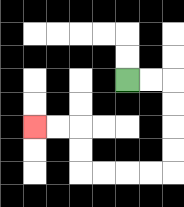{'start': '[5, 3]', 'end': '[1, 5]', 'path_directions': 'R,R,D,D,D,D,L,L,L,L,U,U,L,L', 'path_coordinates': '[[5, 3], [6, 3], [7, 3], [7, 4], [7, 5], [7, 6], [7, 7], [6, 7], [5, 7], [4, 7], [3, 7], [3, 6], [3, 5], [2, 5], [1, 5]]'}